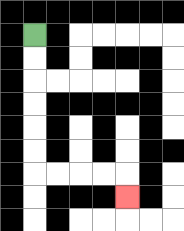{'start': '[1, 1]', 'end': '[5, 8]', 'path_directions': 'D,D,D,D,D,D,R,R,R,R,D', 'path_coordinates': '[[1, 1], [1, 2], [1, 3], [1, 4], [1, 5], [1, 6], [1, 7], [2, 7], [3, 7], [4, 7], [5, 7], [5, 8]]'}